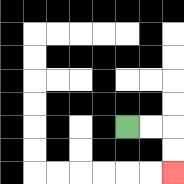{'start': '[5, 5]', 'end': '[7, 7]', 'path_directions': 'R,R,D,D', 'path_coordinates': '[[5, 5], [6, 5], [7, 5], [7, 6], [7, 7]]'}